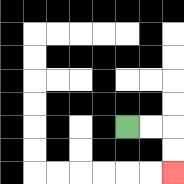{'start': '[5, 5]', 'end': '[7, 7]', 'path_directions': 'R,R,D,D', 'path_coordinates': '[[5, 5], [6, 5], [7, 5], [7, 6], [7, 7]]'}